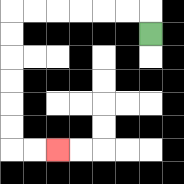{'start': '[6, 1]', 'end': '[2, 6]', 'path_directions': 'U,L,L,L,L,L,L,D,D,D,D,D,D,R,R', 'path_coordinates': '[[6, 1], [6, 0], [5, 0], [4, 0], [3, 0], [2, 0], [1, 0], [0, 0], [0, 1], [0, 2], [0, 3], [0, 4], [0, 5], [0, 6], [1, 6], [2, 6]]'}